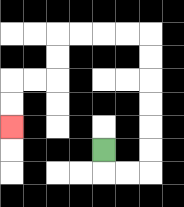{'start': '[4, 6]', 'end': '[0, 5]', 'path_directions': 'D,R,R,U,U,U,U,U,U,L,L,L,L,D,D,L,L,D,D', 'path_coordinates': '[[4, 6], [4, 7], [5, 7], [6, 7], [6, 6], [6, 5], [6, 4], [6, 3], [6, 2], [6, 1], [5, 1], [4, 1], [3, 1], [2, 1], [2, 2], [2, 3], [1, 3], [0, 3], [0, 4], [0, 5]]'}